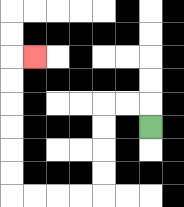{'start': '[6, 5]', 'end': '[1, 2]', 'path_directions': 'U,L,L,D,D,D,D,L,L,L,L,U,U,U,U,U,U,R', 'path_coordinates': '[[6, 5], [6, 4], [5, 4], [4, 4], [4, 5], [4, 6], [4, 7], [4, 8], [3, 8], [2, 8], [1, 8], [0, 8], [0, 7], [0, 6], [0, 5], [0, 4], [0, 3], [0, 2], [1, 2]]'}